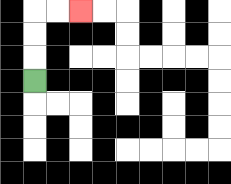{'start': '[1, 3]', 'end': '[3, 0]', 'path_directions': 'U,U,U,R,R', 'path_coordinates': '[[1, 3], [1, 2], [1, 1], [1, 0], [2, 0], [3, 0]]'}